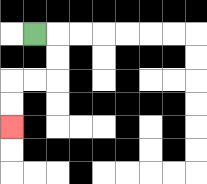{'start': '[1, 1]', 'end': '[0, 5]', 'path_directions': 'R,D,D,L,L,D,D', 'path_coordinates': '[[1, 1], [2, 1], [2, 2], [2, 3], [1, 3], [0, 3], [0, 4], [0, 5]]'}